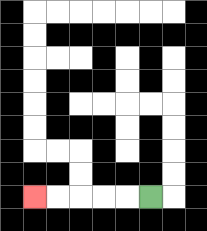{'start': '[6, 8]', 'end': '[1, 8]', 'path_directions': 'L,L,L,L,L', 'path_coordinates': '[[6, 8], [5, 8], [4, 8], [3, 8], [2, 8], [1, 8]]'}